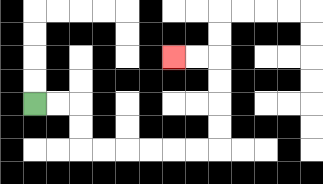{'start': '[1, 4]', 'end': '[7, 2]', 'path_directions': 'R,R,D,D,R,R,R,R,R,R,U,U,U,U,L,L', 'path_coordinates': '[[1, 4], [2, 4], [3, 4], [3, 5], [3, 6], [4, 6], [5, 6], [6, 6], [7, 6], [8, 6], [9, 6], [9, 5], [9, 4], [9, 3], [9, 2], [8, 2], [7, 2]]'}